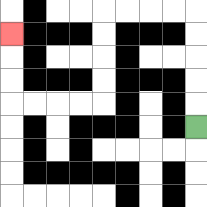{'start': '[8, 5]', 'end': '[0, 1]', 'path_directions': 'U,U,U,U,U,L,L,L,L,D,D,D,D,L,L,L,L,U,U,U', 'path_coordinates': '[[8, 5], [8, 4], [8, 3], [8, 2], [8, 1], [8, 0], [7, 0], [6, 0], [5, 0], [4, 0], [4, 1], [4, 2], [4, 3], [4, 4], [3, 4], [2, 4], [1, 4], [0, 4], [0, 3], [0, 2], [0, 1]]'}